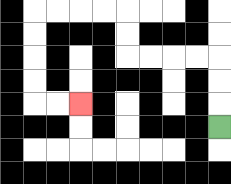{'start': '[9, 5]', 'end': '[3, 4]', 'path_directions': 'U,U,U,L,L,L,L,U,U,L,L,L,L,D,D,D,D,R,R', 'path_coordinates': '[[9, 5], [9, 4], [9, 3], [9, 2], [8, 2], [7, 2], [6, 2], [5, 2], [5, 1], [5, 0], [4, 0], [3, 0], [2, 0], [1, 0], [1, 1], [1, 2], [1, 3], [1, 4], [2, 4], [3, 4]]'}